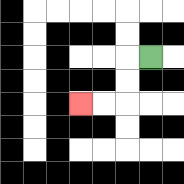{'start': '[6, 2]', 'end': '[3, 4]', 'path_directions': 'L,D,D,L,L', 'path_coordinates': '[[6, 2], [5, 2], [5, 3], [5, 4], [4, 4], [3, 4]]'}